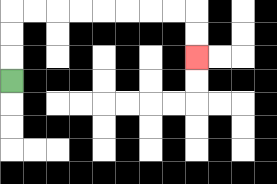{'start': '[0, 3]', 'end': '[8, 2]', 'path_directions': 'U,U,U,R,R,R,R,R,R,R,R,D,D', 'path_coordinates': '[[0, 3], [0, 2], [0, 1], [0, 0], [1, 0], [2, 0], [3, 0], [4, 0], [5, 0], [6, 0], [7, 0], [8, 0], [8, 1], [8, 2]]'}